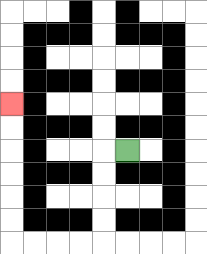{'start': '[5, 6]', 'end': '[0, 4]', 'path_directions': 'L,D,D,D,D,L,L,L,L,U,U,U,U,U,U', 'path_coordinates': '[[5, 6], [4, 6], [4, 7], [4, 8], [4, 9], [4, 10], [3, 10], [2, 10], [1, 10], [0, 10], [0, 9], [0, 8], [0, 7], [0, 6], [0, 5], [0, 4]]'}